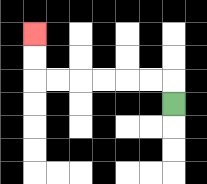{'start': '[7, 4]', 'end': '[1, 1]', 'path_directions': 'U,L,L,L,L,L,L,U,U', 'path_coordinates': '[[7, 4], [7, 3], [6, 3], [5, 3], [4, 3], [3, 3], [2, 3], [1, 3], [1, 2], [1, 1]]'}